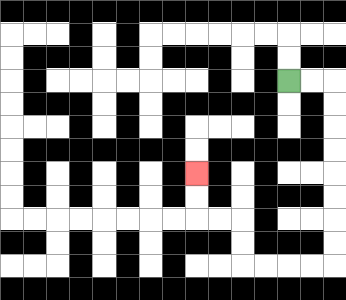{'start': '[12, 3]', 'end': '[8, 7]', 'path_directions': 'R,R,D,D,D,D,D,D,D,D,L,L,L,L,U,U,L,L,U,U', 'path_coordinates': '[[12, 3], [13, 3], [14, 3], [14, 4], [14, 5], [14, 6], [14, 7], [14, 8], [14, 9], [14, 10], [14, 11], [13, 11], [12, 11], [11, 11], [10, 11], [10, 10], [10, 9], [9, 9], [8, 9], [8, 8], [8, 7]]'}